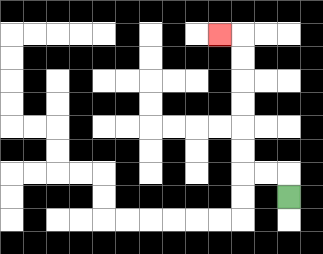{'start': '[12, 8]', 'end': '[9, 1]', 'path_directions': 'U,L,L,U,U,U,U,U,U,L', 'path_coordinates': '[[12, 8], [12, 7], [11, 7], [10, 7], [10, 6], [10, 5], [10, 4], [10, 3], [10, 2], [10, 1], [9, 1]]'}